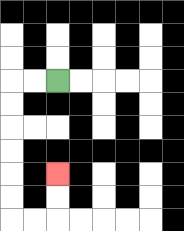{'start': '[2, 3]', 'end': '[2, 7]', 'path_directions': 'L,L,D,D,D,D,D,D,R,R,U,U', 'path_coordinates': '[[2, 3], [1, 3], [0, 3], [0, 4], [0, 5], [0, 6], [0, 7], [0, 8], [0, 9], [1, 9], [2, 9], [2, 8], [2, 7]]'}